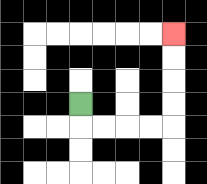{'start': '[3, 4]', 'end': '[7, 1]', 'path_directions': 'D,R,R,R,R,U,U,U,U', 'path_coordinates': '[[3, 4], [3, 5], [4, 5], [5, 5], [6, 5], [7, 5], [7, 4], [7, 3], [7, 2], [7, 1]]'}